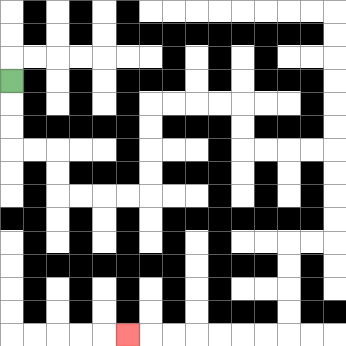{'start': '[0, 3]', 'end': '[5, 14]', 'path_directions': 'D,D,D,R,R,D,D,R,R,R,R,U,U,U,U,R,R,R,R,D,D,R,R,R,R,D,D,D,D,L,L,D,D,D,D,L,L,L,L,L,L,L', 'path_coordinates': '[[0, 3], [0, 4], [0, 5], [0, 6], [1, 6], [2, 6], [2, 7], [2, 8], [3, 8], [4, 8], [5, 8], [6, 8], [6, 7], [6, 6], [6, 5], [6, 4], [7, 4], [8, 4], [9, 4], [10, 4], [10, 5], [10, 6], [11, 6], [12, 6], [13, 6], [14, 6], [14, 7], [14, 8], [14, 9], [14, 10], [13, 10], [12, 10], [12, 11], [12, 12], [12, 13], [12, 14], [11, 14], [10, 14], [9, 14], [8, 14], [7, 14], [6, 14], [5, 14]]'}